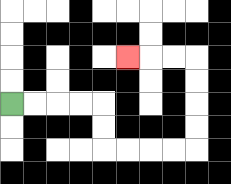{'start': '[0, 4]', 'end': '[5, 2]', 'path_directions': 'R,R,R,R,D,D,R,R,R,R,U,U,U,U,L,L,L', 'path_coordinates': '[[0, 4], [1, 4], [2, 4], [3, 4], [4, 4], [4, 5], [4, 6], [5, 6], [6, 6], [7, 6], [8, 6], [8, 5], [8, 4], [8, 3], [8, 2], [7, 2], [6, 2], [5, 2]]'}